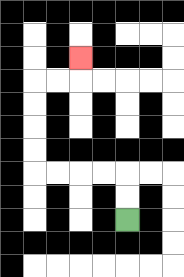{'start': '[5, 9]', 'end': '[3, 2]', 'path_directions': 'U,U,L,L,L,L,U,U,U,U,R,R,U', 'path_coordinates': '[[5, 9], [5, 8], [5, 7], [4, 7], [3, 7], [2, 7], [1, 7], [1, 6], [1, 5], [1, 4], [1, 3], [2, 3], [3, 3], [3, 2]]'}